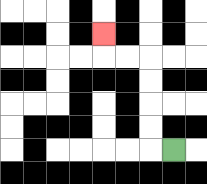{'start': '[7, 6]', 'end': '[4, 1]', 'path_directions': 'L,U,U,U,U,L,L,U', 'path_coordinates': '[[7, 6], [6, 6], [6, 5], [6, 4], [6, 3], [6, 2], [5, 2], [4, 2], [4, 1]]'}